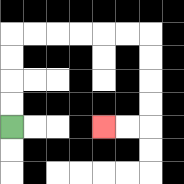{'start': '[0, 5]', 'end': '[4, 5]', 'path_directions': 'U,U,U,U,R,R,R,R,R,R,D,D,D,D,L,L', 'path_coordinates': '[[0, 5], [0, 4], [0, 3], [0, 2], [0, 1], [1, 1], [2, 1], [3, 1], [4, 1], [5, 1], [6, 1], [6, 2], [6, 3], [6, 4], [6, 5], [5, 5], [4, 5]]'}